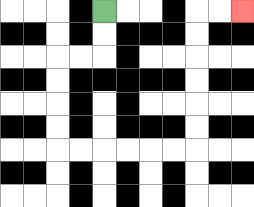{'start': '[4, 0]', 'end': '[10, 0]', 'path_directions': 'D,D,L,L,D,D,D,D,R,R,R,R,R,R,U,U,U,U,U,U,R,R', 'path_coordinates': '[[4, 0], [4, 1], [4, 2], [3, 2], [2, 2], [2, 3], [2, 4], [2, 5], [2, 6], [3, 6], [4, 6], [5, 6], [6, 6], [7, 6], [8, 6], [8, 5], [8, 4], [8, 3], [8, 2], [8, 1], [8, 0], [9, 0], [10, 0]]'}